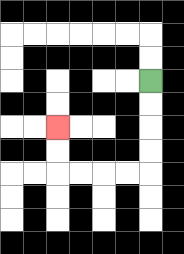{'start': '[6, 3]', 'end': '[2, 5]', 'path_directions': 'D,D,D,D,L,L,L,L,U,U', 'path_coordinates': '[[6, 3], [6, 4], [6, 5], [6, 6], [6, 7], [5, 7], [4, 7], [3, 7], [2, 7], [2, 6], [2, 5]]'}